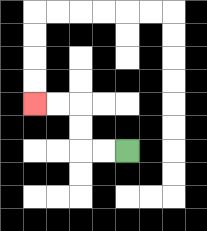{'start': '[5, 6]', 'end': '[1, 4]', 'path_directions': 'L,L,U,U,L,L', 'path_coordinates': '[[5, 6], [4, 6], [3, 6], [3, 5], [3, 4], [2, 4], [1, 4]]'}